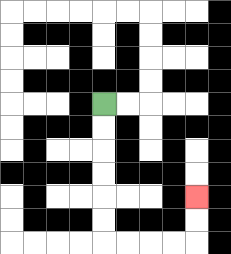{'start': '[4, 4]', 'end': '[8, 8]', 'path_directions': 'D,D,D,D,D,D,R,R,R,R,U,U', 'path_coordinates': '[[4, 4], [4, 5], [4, 6], [4, 7], [4, 8], [4, 9], [4, 10], [5, 10], [6, 10], [7, 10], [8, 10], [8, 9], [8, 8]]'}